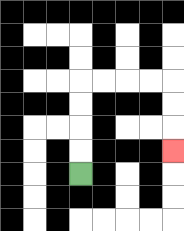{'start': '[3, 7]', 'end': '[7, 6]', 'path_directions': 'U,U,U,U,R,R,R,R,D,D,D', 'path_coordinates': '[[3, 7], [3, 6], [3, 5], [3, 4], [3, 3], [4, 3], [5, 3], [6, 3], [7, 3], [7, 4], [7, 5], [7, 6]]'}